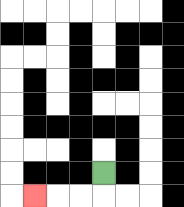{'start': '[4, 7]', 'end': '[1, 8]', 'path_directions': 'D,L,L,L', 'path_coordinates': '[[4, 7], [4, 8], [3, 8], [2, 8], [1, 8]]'}